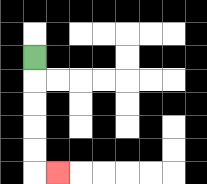{'start': '[1, 2]', 'end': '[2, 7]', 'path_directions': 'D,D,D,D,D,R', 'path_coordinates': '[[1, 2], [1, 3], [1, 4], [1, 5], [1, 6], [1, 7], [2, 7]]'}